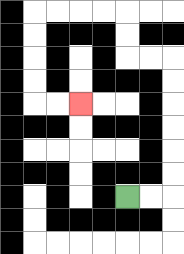{'start': '[5, 8]', 'end': '[3, 4]', 'path_directions': 'R,R,U,U,U,U,U,U,L,L,U,U,L,L,L,L,D,D,D,D,R,R', 'path_coordinates': '[[5, 8], [6, 8], [7, 8], [7, 7], [7, 6], [7, 5], [7, 4], [7, 3], [7, 2], [6, 2], [5, 2], [5, 1], [5, 0], [4, 0], [3, 0], [2, 0], [1, 0], [1, 1], [1, 2], [1, 3], [1, 4], [2, 4], [3, 4]]'}